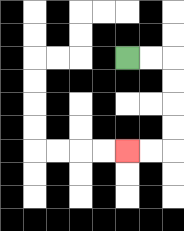{'start': '[5, 2]', 'end': '[5, 6]', 'path_directions': 'R,R,D,D,D,D,L,L', 'path_coordinates': '[[5, 2], [6, 2], [7, 2], [7, 3], [7, 4], [7, 5], [7, 6], [6, 6], [5, 6]]'}